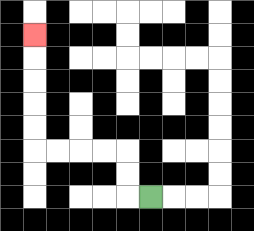{'start': '[6, 8]', 'end': '[1, 1]', 'path_directions': 'L,U,U,L,L,L,L,U,U,U,U,U', 'path_coordinates': '[[6, 8], [5, 8], [5, 7], [5, 6], [4, 6], [3, 6], [2, 6], [1, 6], [1, 5], [1, 4], [1, 3], [1, 2], [1, 1]]'}